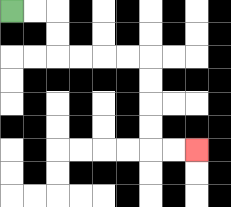{'start': '[0, 0]', 'end': '[8, 6]', 'path_directions': 'R,R,D,D,R,R,R,R,D,D,D,D,R,R', 'path_coordinates': '[[0, 0], [1, 0], [2, 0], [2, 1], [2, 2], [3, 2], [4, 2], [5, 2], [6, 2], [6, 3], [6, 4], [6, 5], [6, 6], [7, 6], [8, 6]]'}